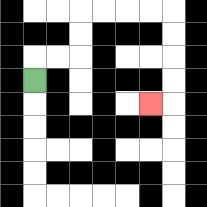{'start': '[1, 3]', 'end': '[6, 4]', 'path_directions': 'U,R,R,U,U,R,R,R,R,D,D,D,D,L', 'path_coordinates': '[[1, 3], [1, 2], [2, 2], [3, 2], [3, 1], [3, 0], [4, 0], [5, 0], [6, 0], [7, 0], [7, 1], [7, 2], [7, 3], [7, 4], [6, 4]]'}